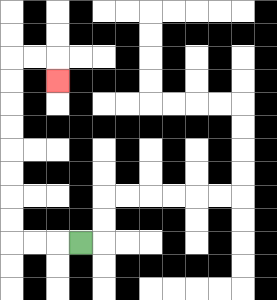{'start': '[3, 10]', 'end': '[2, 3]', 'path_directions': 'L,L,L,U,U,U,U,U,U,U,U,R,R,D', 'path_coordinates': '[[3, 10], [2, 10], [1, 10], [0, 10], [0, 9], [0, 8], [0, 7], [0, 6], [0, 5], [0, 4], [0, 3], [0, 2], [1, 2], [2, 2], [2, 3]]'}